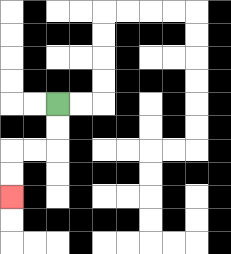{'start': '[2, 4]', 'end': '[0, 8]', 'path_directions': 'D,D,L,L,D,D', 'path_coordinates': '[[2, 4], [2, 5], [2, 6], [1, 6], [0, 6], [0, 7], [0, 8]]'}